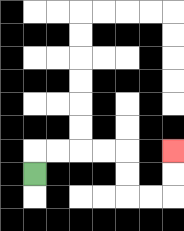{'start': '[1, 7]', 'end': '[7, 6]', 'path_directions': 'U,R,R,R,R,D,D,R,R,U,U', 'path_coordinates': '[[1, 7], [1, 6], [2, 6], [3, 6], [4, 6], [5, 6], [5, 7], [5, 8], [6, 8], [7, 8], [7, 7], [7, 6]]'}